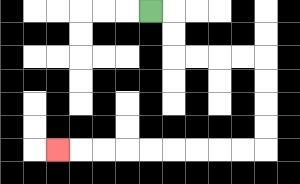{'start': '[6, 0]', 'end': '[2, 6]', 'path_directions': 'R,D,D,R,R,R,R,D,D,D,D,L,L,L,L,L,L,L,L,L', 'path_coordinates': '[[6, 0], [7, 0], [7, 1], [7, 2], [8, 2], [9, 2], [10, 2], [11, 2], [11, 3], [11, 4], [11, 5], [11, 6], [10, 6], [9, 6], [8, 6], [7, 6], [6, 6], [5, 6], [4, 6], [3, 6], [2, 6]]'}